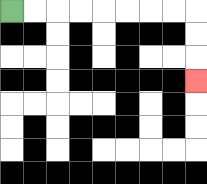{'start': '[0, 0]', 'end': '[8, 3]', 'path_directions': 'R,R,R,R,R,R,R,R,D,D,D', 'path_coordinates': '[[0, 0], [1, 0], [2, 0], [3, 0], [4, 0], [5, 0], [6, 0], [7, 0], [8, 0], [8, 1], [8, 2], [8, 3]]'}